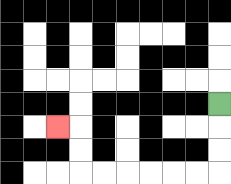{'start': '[9, 4]', 'end': '[2, 5]', 'path_directions': 'D,D,D,L,L,L,L,L,L,U,U,L', 'path_coordinates': '[[9, 4], [9, 5], [9, 6], [9, 7], [8, 7], [7, 7], [6, 7], [5, 7], [4, 7], [3, 7], [3, 6], [3, 5], [2, 5]]'}